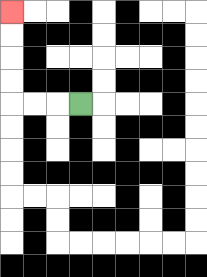{'start': '[3, 4]', 'end': '[0, 0]', 'path_directions': 'L,L,L,U,U,U,U', 'path_coordinates': '[[3, 4], [2, 4], [1, 4], [0, 4], [0, 3], [0, 2], [0, 1], [0, 0]]'}